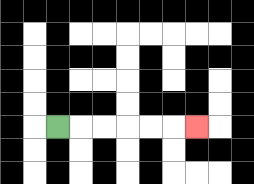{'start': '[2, 5]', 'end': '[8, 5]', 'path_directions': 'R,R,R,R,R,R', 'path_coordinates': '[[2, 5], [3, 5], [4, 5], [5, 5], [6, 5], [7, 5], [8, 5]]'}